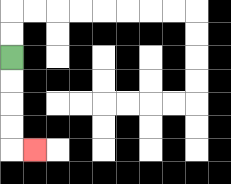{'start': '[0, 2]', 'end': '[1, 6]', 'path_directions': 'D,D,D,D,R', 'path_coordinates': '[[0, 2], [0, 3], [0, 4], [0, 5], [0, 6], [1, 6]]'}